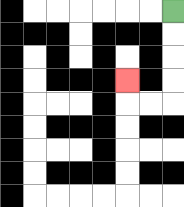{'start': '[7, 0]', 'end': '[5, 3]', 'path_directions': 'D,D,D,D,L,L,U', 'path_coordinates': '[[7, 0], [7, 1], [7, 2], [7, 3], [7, 4], [6, 4], [5, 4], [5, 3]]'}